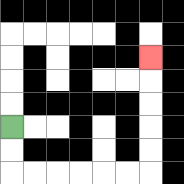{'start': '[0, 5]', 'end': '[6, 2]', 'path_directions': 'D,D,R,R,R,R,R,R,U,U,U,U,U', 'path_coordinates': '[[0, 5], [0, 6], [0, 7], [1, 7], [2, 7], [3, 7], [4, 7], [5, 7], [6, 7], [6, 6], [6, 5], [6, 4], [6, 3], [6, 2]]'}